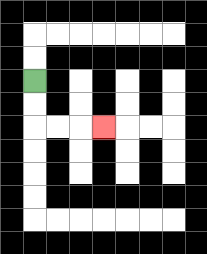{'start': '[1, 3]', 'end': '[4, 5]', 'path_directions': 'D,D,R,R,R', 'path_coordinates': '[[1, 3], [1, 4], [1, 5], [2, 5], [3, 5], [4, 5]]'}